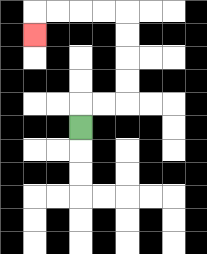{'start': '[3, 5]', 'end': '[1, 1]', 'path_directions': 'U,R,R,U,U,U,U,L,L,L,L,D', 'path_coordinates': '[[3, 5], [3, 4], [4, 4], [5, 4], [5, 3], [5, 2], [5, 1], [5, 0], [4, 0], [3, 0], [2, 0], [1, 0], [1, 1]]'}